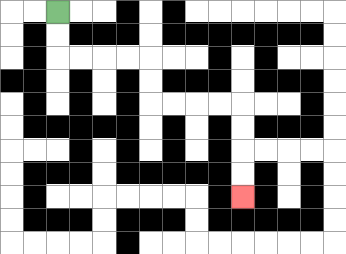{'start': '[2, 0]', 'end': '[10, 8]', 'path_directions': 'D,D,R,R,R,R,D,D,R,R,R,R,D,D,D,D', 'path_coordinates': '[[2, 0], [2, 1], [2, 2], [3, 2], [4, 2], [5, 2], [6, 2], [6, 3], [6, 4], [7, 4], [8, 4], [9, 4], [10, 4], [10, 5], [10, 6], [10, 7], [10, 8]]'}